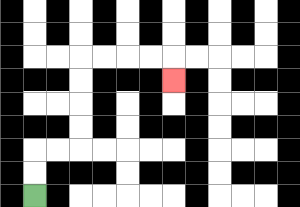{'start': '[1, 8]', 'end': '[7, 3]', 'path_directions': 'U,U,R,R,U,U,U,U,R,R,R,R,D', 'path_coordinates': '[[1, 8], [1, 7], [1, 6], [2, 6], [3, 6], [3, 5], [3, 4], [3, 3], [3, 2], [4, 2], [5, 2], [6, 2], [7, 2], [7, 3]]'}